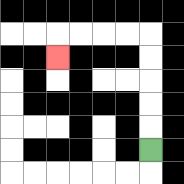{'start': '[6, 6]', 'end': '[2, 2]', 'path_directions': 'U,U,U,U,U,L,L,L,L,D', 'path_coordinates': '[[6, 6], [6, 5], [6, 4], [6, 3], [6, 2], [6, 1], [5, 1], [4, 1], [3, 1], [2, 1], [2, 2]]'}